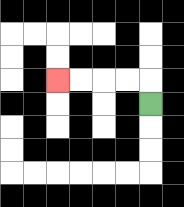{'start': '[6, 4]', 'end': '[2, 3]', 'path_directions': 'U,L,L,L,L', 'path_coordinates': '[[6, 4], [6, 3], [5, 3], [4, 3], [3, 3], [2, 3]]'}